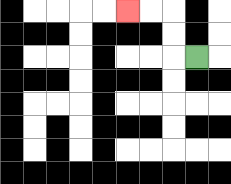{'start': '[8, 2]', 'end': '[5, 0]', 'path_directions': 'L,U,U,L,L', 'path_coordinates': '[[8, 2], [7, 2], [7, 1], [7, 0], [6, 0], [5, 0]]'}